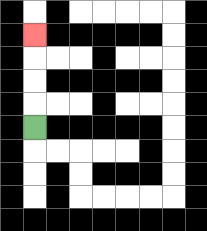{'start': '[1, 5]', 'end': '[1, 1]', 'path_directions': 'U,U,U,U', 'path_coordinates': '[[1, 5], [1, 4], [1, 3], [1, 2], [1, 1]]'}